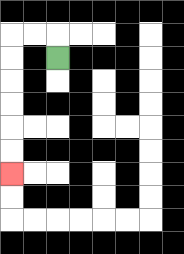{'start': '[2, 2]', 'end': '[0, 7]', 'path_directions': 'U,L,L,D,D,D,D,D,D', 'path_coordinates': '[[2, 2], [2, 1], [1, 1], [0, 1], [0, 2], [0, 3], [0, 4], [0, 5], [0, 6], [0, 7]]'}